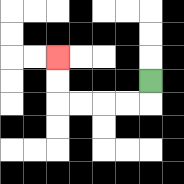{'start': '[6, 3]', 'end': '[2, 2]', 'path_directions': 'D,L,L,L,L,U,U', 'path_coordinates': '[[6, 3], [6, 4], [5, 4], [4, 4], [3, 4], [2, 4], [2, 3], [2, 2]]'}